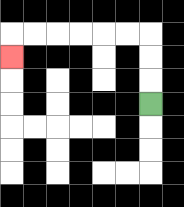{'start': '[6, 4]', 'end': '[0, 2]', 'path_directions': 'U,U,U,L,L,L,L,L,L,D', 'path_coordinates': '[[6, 4], [6, 3], [6, 2], [6, 1], [5, 1], [4, 1], [3, 1], [2, 1], [1, 1], [0, 1], [0, 2]]'}